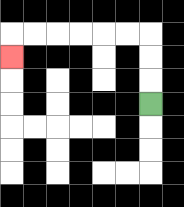{'start': '[6, 4]', 'end': '[0, 2]', 'path_directions': 'U,U,U,L,L,L,L,L,L,D', 'path_coordinates': '[[6, 4], [6, 3], [6, 2], [6, 1], [5, 1], [4, 1], [3, 1], [2, 1], [1, 1], [0, 1], [0, 2]]'}